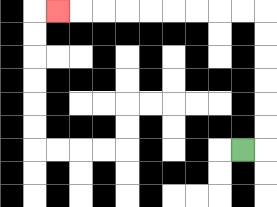{'start': '[10, 6]', 'end': '[2, 0]', 'path_directions': 'R,U,U,U,U,U,U,L,L,L,L,L,L,L,L,L', 'path_coordinates': '[[10, 6], [11, 6], [11, 5], [11, 4], [11, 3], [11, 2], [11, 1], [11, 0], [10, 0], [9, 0], [8, 0], [7, 0], [6, 0], [5, 0], [4, 0], [3, 0], [2, 0]]'}